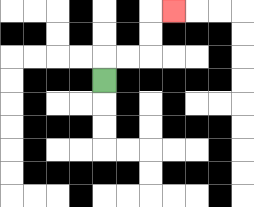{'start': '[4, 3]', 'end': '[7, 0]', 'path_directions': 'U,R,R,U,U,R', 'path_coordinates': '[[4, 3], [4, 2], [5, 2], [6, 2], [6, 1], [6, 0], [7, 0]]'}